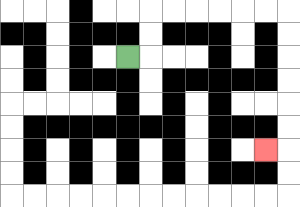{'start': '[5, 2]', 'end': '[11, 6]', 'path_directions': 'R,U,U,R,R,R,R,R,R,D,D,D,D,D,D,L', 'path_coordinates': '[[5, 2], [6, 2], [6, 1], [6, 0], [7, 0], [8, 0], [9, 0], [10, 0], [11, 0], [12, 0], [12, 1], [12, 2], [12, 3], [12, 4], [12, 5], [12, 6], [11, 6]]'}